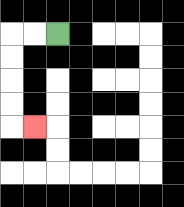{'start': '[2, 1]', 'end': '[1, 5]', 'path_directions': 'L,L,D,D,D,D,R', 'path_coordinates': '[[2, 1], [1, 1], [0, 1], [0, 2], [0, 3], [0, 4], [0, 5], [1, 5]]'}